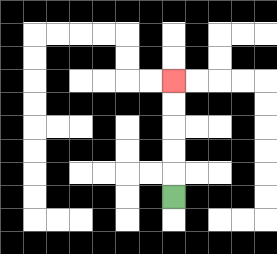{'start': '[7, 8]', 'end': '[7, 3]', 'path_directions': 'U,U,U,U,U', 'path_coordinates': '[[7, 8], [7, 7], [7, 6], [7, 5], [7, 4], [7, 3]]'}